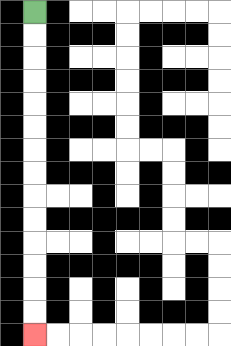{'start': '[1, 0]', 'end': '[1, 14]', 'path_directions': 'D,D,D,D,D,D,D,D,D,D,D,D,D,D', 'path_coordinates': '[[1, 0], [1, 1], [1, 2], [1, 3], [1, 4], [1, 5], [1, 6], [1, 7], [1, 8], [1, 9], [1, 10], [1, 11], [1, 12], [1, 13], [1, 14]]'}